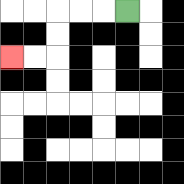{'start': '[5, 0]', 'end': '[0, 2]', 'path_directions': 'L,L,L,D,D,L,L', 'path_coordinates': '[[5, 0], [4, 0], [3, 0], [2, 0], [2, 1], [2, 2], [1, 2], [0, 2]]'}